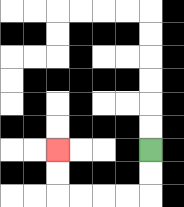{'start': '[6, 6]', 'end': '[2, 6]', 'path_directions': 'D,D,L,L,L,L,U,U', 'path_coordinates': '[[6, 6], [6, 7], [6, 8], [5, 8], [4, 8], [3, 8], [2, 8], [2, 7], [2, 6]]'}